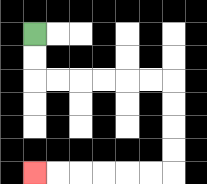{'start': '[1, 1]', 'end': '[1, 7]', 'path_directions': 'D,D,R,R,R,R,R,R,D,D,D,D,L,L,L,L,L,L', 'path_coordinates': '[[1, 1], [1, 2], [1, 3], [2, 3], [3, 3], [4, 3], [5, 3], [6, 3], [7, 3], [7, 4], [7, 5], [7, 6], [7, 7], [6, 7], [5, 7], [4, 7], [3, 7], [2, 7], [1, 7]]'}